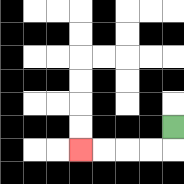{'start': '[7, 5]', 'end': '[3, 6]', 'path_directions': 'D,L,L,L,L', 'path_coordinates': '[[7, 5], [7, 6], [6, 6], [5, 6], [4, 6], [3, 6]]'}